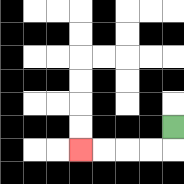{'start': '[7, 5]', 'end': '[3, 6]', 'path_directions': 'D,L,L,L,L', 'path_coordinates': '[[7, 5], [7, 6], [6, 6], [5, 6], [4, 6], [3, 6]]'}